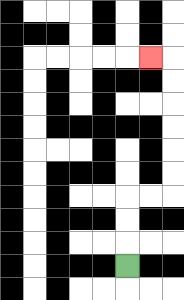{'start': '[5, 11]', 'end': '[6, 2]', 'path_directions': 'U,U,U,R,R,U,U,U,U,U,U,L', 'path_coordinates': '[[5, 11], [5, 10], [5, 9], [5, 8], [6, 8], [7, 8], [7, 7], [7, 6], [7, 5], [7, 4], [7, 3], [7, 2], [6, 2]]'}